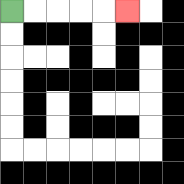{'start': '[0, 0]', 'end': '[5, 0]', 'path_directions': 'R,R,R,R,R', 'path_coordinates': '[[0, 0], [1, 0], [2, 0], [3, 0], [4, 0], [5, 0]]'}